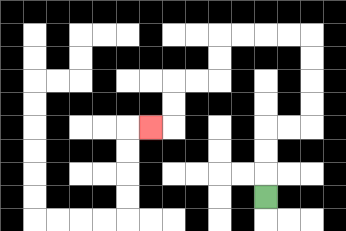{'start': '[11, 8]', 'end': '[6, 5]', 'path_directions': 'U,U,U,R,R,U,U,U,U,L,L,L,L,D,D,L,L,D,D,L', 'path_coordinates': '[[11, 8], [11, 7], [11, 6], [11, 5], [12, 5], [13, 5], [13, 4], [13, 3], [13, 2], [13, 1], [12, 1], [11, 1], [10, 1], [9, 1], [9, 2], [9, 3], [8, 3], [7, 3], [7, 4], [7, 5], [6, 5]]'}